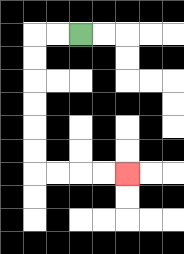{'start': '[3, 1]', 'end': '[5, 7]', 'path_directions': 'L,L,D,D,D,D,D,D,R,R,R,R', 'path_coordinates': '[[3, 1], [2, 1], [1, 1], [1, 2], [1, 3], [1, 4], [1, 5], [1, 6], [1, 7], [2, 7], [3, 7], [4, 7], [5, 7]]'}